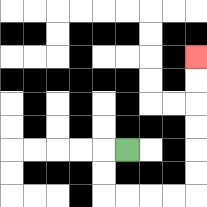{'start': '[5, 6]', 'end': '[8, 2]', 'path_directions': 'L,D,D,R,R,R,R,U,U,U,U,U,U', 'path_coordinates': '[[5, 6], [4, 6], [4, 7], [4, 8], [5, 8], [6, 8], [7, 8], [8, 8], [8, 7], [8, 6], [8, 5], [8, 4], [8, 3], [8, 2]]'}